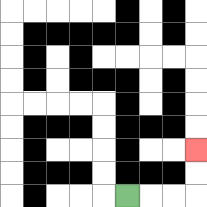{'start': '[5, 8]', 'end': '[8, 6]', 'path_directions': 'R,R,R,U,U', 'path_coordinates': '[[5, 8], [6, 8], [7, 8], [8, 8], [8, 7], [8, 6]]'}